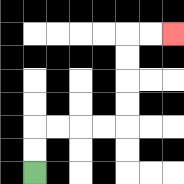{'start': '[1, 7]', 'end': '[7, 1]', 'path_directions': 'U,U,R,R,R,R,U,U,U,U,R,R', 'path_coordinates': '[[1, 7], [1, 6], [1, 5], [2, 5], [3, 5], [4, 5], [5, 5], [5, 4], [5, 3], [5, 2], [5, 1], [6, 1], [7, 1]]'}